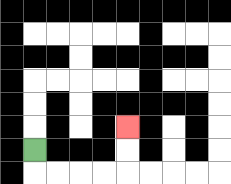{'start': '[1, 6]', 'end': '[5, 5]', 'path_directions': 'D,R,R,R,R,U,U', 'path_coordinates': '[[1, 6], [1, 7], [2, 7], [3, 7], [4, 7], [5, 7], [5, 6], [5, 5]]'}